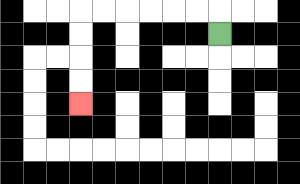{'start': '[9, 1]', 'end': '[3, 4]', 'path_directions': 'U,L,L,L,L,L,L,D,D,D,D', 'path_coordinates': '[[9, 1], [9, 0], [8, 0], [7, 0], [6, 0], [5, 0], [4, 0], [3, 0], [3, 1], [3, 2], [3, 3], [3, 4]]'}